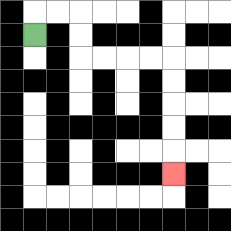{'start': '[1, 1]', 'end': '[7, 7]', 'path_directions': 'U,R,R,D,D,R,R,R,R,D,D,D,D,D', 'path_coordinates': '[[1, 1], [1, 0], [2, 0], [3, 0], [3, 1], [3, 2], [4, 2], [5, 2], [6, 2], [7, 2], [7, 3], [7, 4], [7, 5], [7, 6], [7, 7]]'}